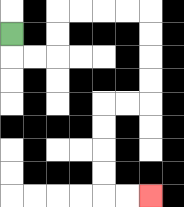{'start': '[0, 1]', 'end': '[6, 8]', 'path_directions': 'D,R,R,U,U,R,R,R,R,D,D,D,D,L,L,D,D,D,D,R,R', 'path_coordinates': '[[0, 1], [0, 2], [1, 2], [2, 2], [2, 1], [2, 0], [3, 0], [4, 0], [5, 0], [6, 0], [6, 1], [6, 2], [6, 3], [6, 4], [5, 4], [4, 4], [4, 5], [4, 6], [4, 7], [4, 8], [5, 8], [6, 8]]'}